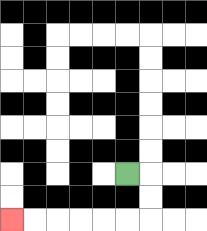{'start': '[5, 7]', 'end': '[0, 9]', 'path_directions': 'R,D,D,L,L,L,L,L,L', 'path_coordinates': '[[5, 7], [6, 7], [6, 8], [6, 9], [5, 9], [4, 9], [3, 9], [2, 9], [1, 9], [0, 9]]'}